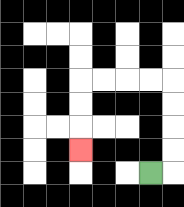{'start': '[6, 7]', 'end': '[3, 6]', 'path_directions': 'R,U,U,U,U,L,L,L,L,D,D,D', 'path_coordinates': '[[6, 7], [7, 7], [7, 6], [7, 5], [7, 4], [7, 3], [6, 3], [5, 3], [4, 3], [3, 3], [3, 4], [3, 5], [3, 6]]'}